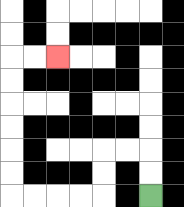{'start': '[6, 8]', 'end': '[2, 2]', 'path_directions': 'U,U,L,L,D,D,L,L,L,L,U,U,U,U,U,U,R,R', 'path_coordinates': '[[6, 8], [6, 7], [6, 6], [5, 6], [4, 6], [4, 7], [4, 8], [3, 8], [2, 8], [1, 8], [0, 8], [0, 7], [0, 6], [0, 5], [0, 4], [0, 3], [0, 2], [1, 2], [2, 2]]'}